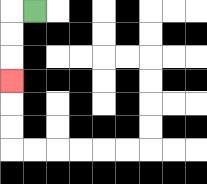{'start': '[1, 0]', 'end': '[0, 3]', 'path_directions': 'L,D,D,D', 'path_coordinates': '[[1, 0], [0, 0], [0, 1], [0, 2], [0, 3]]'}